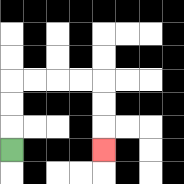{'start': '[0, 6]', 'end': '[4, 6]', 'path_directions': 'U,U,U,R,R,R,R,D,D,D', 'path_coordinates': '[[0, 6], [0, 5], [0, 4], [0, 3], [1, 3], [2, 3], [3, 3], [4, 3], [4, 4], [4, 5], [4, 6]]'}